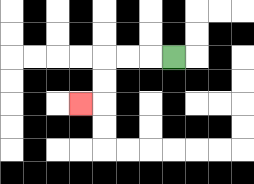{'start': '[7, 2]', 'end': '[3, 4]', 'path_directions': 'L,L,L,D,D,L', 'path_coordinates': '[[7, 2], [6, 2], [5, 2], [4, 2], [4, 3], [4, 4], [3, 4]]'}